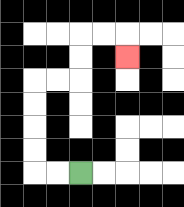{'start': '[3, 7]', 'end': '[5, 2]', 'path_directions': 'L,L,U,U,U,U,R,R,U,U,R,R,D', 'path_coordinates': '[[3, 7], [2, 7], [1, 7], [1, 6], [1, 5], [1, 4], [1, 3], [2, 3], [3, 3], [3, 2], [3, 1], [4, 1], [5, 1], [5, 2]]'}